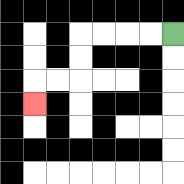{'start': '[7, 1]', 'end': '[1, 4]', 'path_directions': 'L,L,L,L,D,D,L,L,D', 'path_coordinates': '[[7, 1], [6, 1], [5, 1], [4, 1], [3, 1], [3, 2], [3, 3], [2, 3], [1, 3], [1, 4]]'}